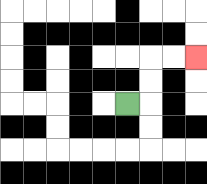{'start': '[5, 4]', 'end': '[8, 2]', 'path_directions': 'R,U,U,R,R', 'path_coordinates': '[[5, 4], [6, 4], [6, 3], [6, 2], [7, 2], [8, 2]]'}